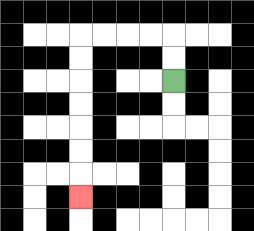{'start': '[7, 3]', 'end': '[3, 8]', 'path_directions': 'U,U,L,L,L,L,D,D,D,D,D,D,D', 'path_coordinates': '[[7, 3], [7, 2], [7, 1], [6, 1], [5, 1], [4, 1], [3, 1], [3, 2], [3, 3], [3, 4], [3, 5], [3, 6], [3, 7], [3, 8]]'}